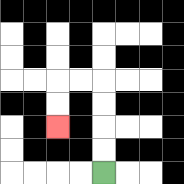{'start': '[4, 7]', 'end': '[2, 5]', 'path_directions': 'U,U,U,U,L,L,D,D', 'path_coordinates': '[[4, 7], [4, 6], [4, 5], [4, 4], [4, 3], [3, 3], [2, 3], [2, 4], [2, 5]]'}